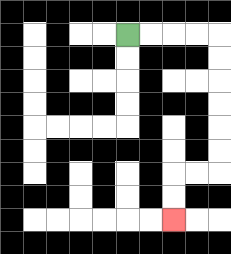{'start': '[5, 1]', 'end': '[7, 9]', 'path_directions': 'R,R,R,R,D,D,D,D,D,D,L,L,D,D', 'path_coordinates': '[[5, 1], [6, 1], [7, 1], [8, 1], [9, 1], [9, 2], [9, 3], [9, 4], [9, 5], [9, 6], [9, 7], [8, 7], [7, 7], [7, 8], [7, 9]]'}